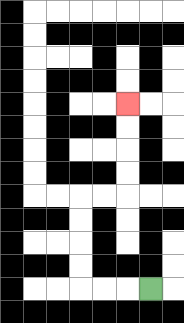{'start': '[6, 12]', 'end': '[5, 4]', 'path_directions': 'L,L,L,U,U,U,U,R,R,U,U,U,U', 'path_coordinates': '[[6, 12], [5, 12], [4, 12], [3, 12], [3, 11], [3, 10], [3, 9], [3, 8], [4, 8], [5, 8], [5, 7], [5, 6], [5, 5], [5, 4]]'}